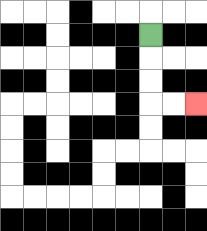{'start': '[6, 1]', 'end': '[8, 4]', 'path_directions': 'D,D,D,R,R', 'path_coordinates': '[[6, 1], [6, 2], [6, 3], [6, 4], [7, 4], [8, 4]]'}